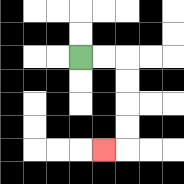{'start': '[3, 2]', 'end': '[4, 6]', 'path_directions': 'R,R,D,D,D,D,L', 'path_coordinates': '[[3, 2], [4, 2], [5, 2], [5, 3], [5, 4], [5, 5], [5, 6], [4, 6]]'}